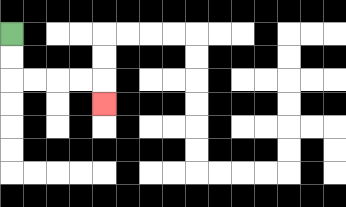{'start': '[0, 1]', 'end': '[4, 4]', 'path_directions': 'D,D,R,R,R,R,D', 'path_coordinates': '[[0, 1], [0, 2], [0, 3], [1, 3], [2, 3], [3, 3], [4, 3], [4, 4]]'}